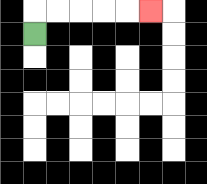{'start': '[1, 1]', 'end': '[6, 0]', 'path_directions': 'U,R,R,R,R,R', 'path_coordinates': '[[1, 1], [1, 0], [2, 0], [3, 0], [4, 0], [5, 0], [6, 0]]'}